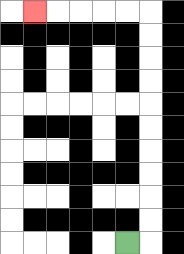{'start': '[5, 10]', 'end': '[1, 0]', 'path_directions': 'R,U,U,U,U,U,U,U,U,U,U,L,L,L,L,L', 'path_coordinates': '[[5, 10], [6, 10], [6, 9], [6, 8], [6, 7], [6, 6], [6, 5], [6, 4], [6, 3], [6, 2], [6, 1], [6, 0], [5, 0], [4, 0], [3, 0], [2, 0], [1, 0]]'}